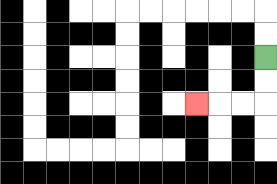{'start': '[11, 2]', 'end': '[8, 4]', 'path_directions': 'D,D,L,L,L', 'path_coordinates': '[[11, 2], [11, 3], [11, 4], [10, 4], [9, 4], [8, 4]]'}